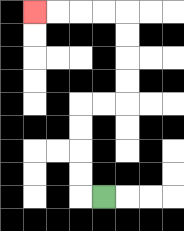{'start': '[4, 8]', 'end': '[1, 0]', 'path_directions': 'L,U,U,U,U,R,R,U,U,U,U,L,L,L,L', 'path_coordinates': '[[4, 8], [3, 8], [3, 7], [3, 6], [3, 5], [3, 4], [4, 4], [5, 4], [5, 3], [5, 2], [5, 1], [5, 0], [4, 0], [3, 0], [2, 0], [1, 0]]'}